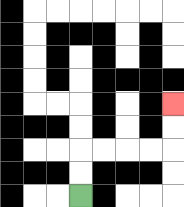{'start': '[3, 8]', 'end': '[7, 4]', 'path_directions': 'U,U,R,R,R,R,U,U', 'path_coordinates': '[[3, 8], [3, 7], [3, 6], [4, 6], [5, 6], [6, 6], [7, 6], [7, 5], [7, 4]]'}